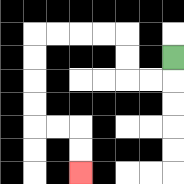{'start': '[7, 2]', 'end': '[3, 7]', 'path_directions': 'D,L,L,U,U,L,L,L,L,D,D,D,D,R,R,D,D', 'path_coordinates': '[[7, 2], [7, 3], [6, 3], [5, 3], [5, 2], [5, 1], [4, 1], [3, 1], [2, 1], [1, 1], [1, 2], [1, 3], [1, 4], [1, 5], [2, 5], [3, 5], [3, 6], [3, 7]]'}